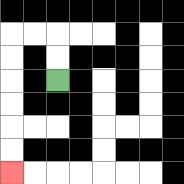{'start': '[2, 3]', 'end': '[0, 7]', 'path_directions': 'U,U,L,L,D,D,D,D,D,D', 'path_coordinates': '[[2, 3], [2, 2], [2, 1], [1, 1], [0, 1], [0, 2], [0, 3], [0, 4], [0, 5], [0, 6], [0, 7]]'}